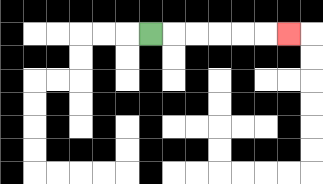{'start': '[6, 1]', 'end': '[12, 1]', 'path_directions': 'R,R,R,R,R,R', 'path_coordinates': '[[6, 1], [7, 1], [8, 1], [9, 1], [10, 1], [11, 1], [12, 1]]'}